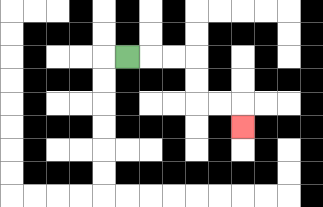{'start': '[5, 2]', 'end': '[10, 5]', 'path_directions': 'R,R,R,D,D,R,R,D', 'path_coordinates': '[[5, 2], [6, 2], [7, 2], [8, 2], [8, 3], [8, 4], [9, 4], [10, 4], [10, 5]]'}